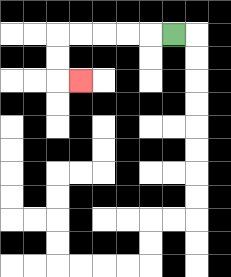{'start': '[7, 1]', 'end': '[3, 3]', 'path_directions': 'L,L,L,L,L,D,D,R', 'path_coordinates': '[[7, 1], [6, 1], [5, 1], [4, 1], [3, 1], [2, 1], [2, 2], [2, 3], [3, 3]]'}